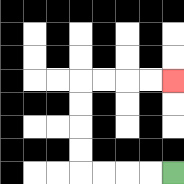{'start': '[7, 7]', 'end': '[7, 3]', 'path_directions': 'L,L,L,L,U,U,U,U,R,R,R,R', 'path_coordinates': '[[7, 7], [6, 7], [5, 7], [4, 7], [3, 7], [3, 6], [3, 5], [3, 4], [3, 3], [4, 3], [5, 3], [6, 3], [7, 3]]'}